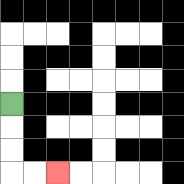{'start': '[0, 4]', 'end': '[2, 7]', 'path_directions': 'D,D,D,R,R', 'path_coordinates': '[[0, 4], [0, 5], [0, 6], [0, 7], [1, 7], [2, 7]]'}